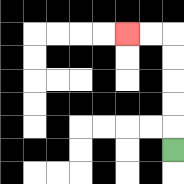{'start': '[7, 6]', 'end': '[5, 1]', 'path_directions': 'U,U,U,U,U,L,L', 'path_coordinates': '[[7, 6], [7, 5], [7, 4], [7, 3], [7, 2], [7, 1], [6, 1], [5, 1]]'}